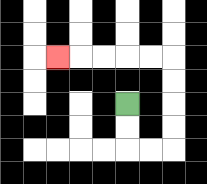{'start': '[5, 4]', 'end': '[2, 2]', 'path_directions': 'D,D,R,R,U,U,U,U,L,L,L,L,L', 'path_coordinates': '[[5, 4], [5, 5], [5, 6], [6, 6], [7, 6], [7, 5], [7, 4], [7, 3], [7, 2], [6, 2], [5, 2], [4, 2], [3, 2], [2, 2]]'}